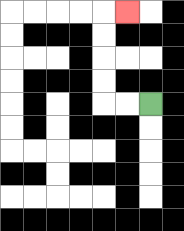{'start': '[6, 4]', 'end': '[5, 0]', 'path_directions': 'L,L,U,U,U,U,R', 'path_coordinates': '[[6, 4], [5, 4], [4, 4], [4, 3], [4, 2], [4, 1], [4, 0], [5, 0]]'}